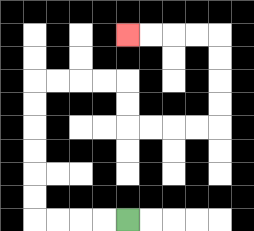{'start': '[5, 9]', 'end': '[5, 1]', 'path_directions': 'L,L,L,L,U,U,U,U,U,U,R,R,R,R,D,D,R,R,R,R,U,U,U,U,L,L,L,L', 'path_coordinates': '[[5, 9], [4, 9], [3, 9], [2, 9], [1, 9], [1, 8], [1, 7], [1, 6], [1, 5], [1, 4], [1, 3], [2, 3], [3, 3], [4, 3], [5, 3], [5, 4], [5, 5], [6, 5], [7, 5], [8, 5], [9, 5], [9, 4], [9, 3], [9, 2], [9, 1], [8, 1], [7, 1], [6, 1], [5, 1]]'}